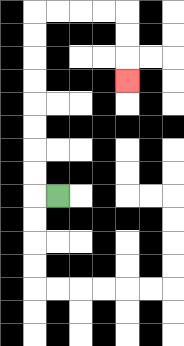{'start': '[2, 8]', 'end': '[5, 3]', 'path_directions': 'L,U,U,U,U,U,U,U,U,R,R,R,R,D,D,D', 'path_coordinates': '[[2, 8], [1, 8], [1, 7], [1, 6], [1, 5], [1, 4], [1, 3], [1, 2], [1, 1], [1, 0], [2, 0], [3, 0], [4, 0], [5, 0], [5, 1], [5, 2], [5, 3]]'}